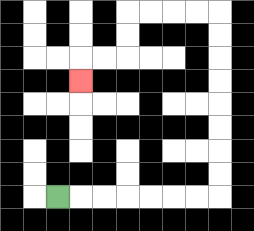{'start': '[2, 8]', 'end': '[3, 3]', 'path_directions': 'R,R,R,R,R,R,R,U,U,U,U,U,U,U,U,L,L,L,L,D,D,L,L,D', 'path_coordinates': '[[2, 8], [3, 8], [4, 8], [5, 8], [6, 8], [7, 8], [8, 8], [9, 8], [9, 7], [9, 6], [9, 5], [9, 4], [9, 3], [9, 2], [9, 1], [9, 0], [8, 0], [7, 0], [6, 0], [5, 0], [5, 1], [5, 2], [4, 2], [3, 2], [3, 3]]'}